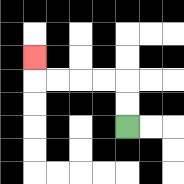{'start': '[5, 5]', 'end': '[1, 2]', 'path_directions': 'U,U,L,L,L,L,U', 'path_coordinates': '[[5, 5], [5, 4], [5, 3], [4, 3], [3, 3], [2, 3], [1, 3], [1, 2]]'}